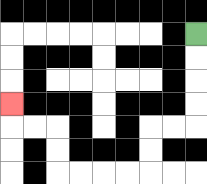{'start': '[8, 1]', 'end': '[0, 4]', 'path_directions': 'D,D,D,D,L,L,D,D,L,L,L,L,U,U,L,L,U', 'path_coordinates': '[[8, 1], [8, 2], [8, 3], [8, 4], [8, 5], [7, 5], [6, 5], [6, 6], [6, 7], [5, 7], [4, 7], [3, 7], [2, 7], [2, 6], [2, 5], [1, 5], [0, 5], [0, 4]]'}